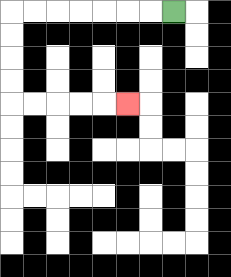{'start': '[7, 0]', 'end': '[5, 4]', 'path_directions': 'L,L,L,L,L,L,L,D,D,D,D,R,R,R,R,R', 'path_coordinates': '[[7, 0], [6, 0], [5, 0], [4, 0], [3, 0], [2, 0], [1, 0], [0, 0], [0, 1], [0, 2], [0, 3], [0, 4], [1, 4], [2, 4], [3, 4], [4, 4], [5, 4]]'}